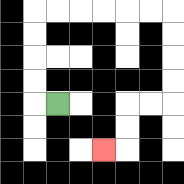{'start': '[2, 4]', 'end': '[4, 6]', 'path_directions': 'L,U,U,U,U,R,R,R,R,R,R,D,D,D,D,L,L,D,D,L', 'path_coordinates': '[[2, 4], [1, 4], [1, 3], [1, 2], [1, 1], [1, 0], [2, 0], [3, 0], [4, 0], [5, 0], [6, 0], [7, 0], [7, 1], [7, 2], [7, 3], [7, 4], [6, 4], [5, 4], [5, 5], [5, 6], [4, 6]]'}